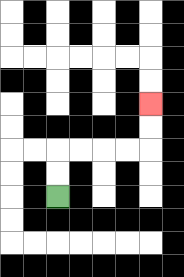{'start': '[2, 8]', 'end': '[6, 4]', 'path_directions': 'U,U,R,R,R,R,U,U', 'path_coordinates': '[[2, 8], [2, 7], [2, 6], [3, 6], [4, 6], [5, 6], [6, 6], [6, 5], [6, 4]]'}